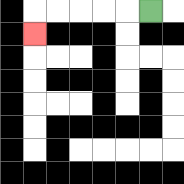{'start': '[6, 0]', 'end': '[1, 1]', 'path_directions': 'L,L,L,L,L,D', 'path_coordinates': '[[6, 0], [5, 0], [4, 0], [3, 0], [2, 0], [1, 0], [1, 1]]'}